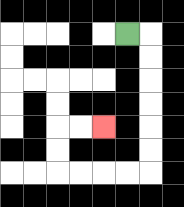{'start': '[5, 1]', 'end': '[4, 5]', 'path_directions': 'R,D,D,D,D,D,D,L,L,L,L,U,U,R,R', 'path_coordinates': '[[5, 1], [6, 1], [6, 2], [6, 3], [6, 4], [6, 5], [6, 6], [6, 7], [5, 7], [4, 7], [3, 7], [2, 7], [2, 6], [2, 5], [3, 5], [4, 5]]'}